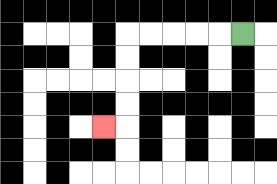{'start': '[10, 1]', 'end': '[4, 5]', 'path_directions': 'L,L,L,L,L,D,D,D,D,L', 'path_coordinates': '[[10, 1], [9, 1], [8, 1], [7, 1], [6, 1], [5, 1], [5, 2], [5, 3], [5, 4], [5, 5], [4, 5]]'}